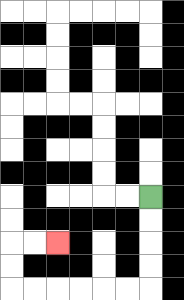{'start': '[6, 8]', 'end': '[2, 10]', 'path_directions': 'D,D,D,D,L,L,L,L,L,L,U,U,R,R', 'path_coordinates': '[[6, 8], [6, 9], [6, 10], [6, 11], [6, 12], [5, 12], [4, 12], [3, 12], [2, 12], [1, 12], [0, 12], [0, 11], [0, 10], [1, 10], [2, 10]]'}